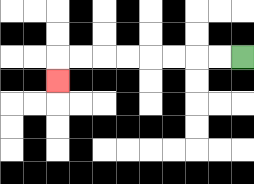{'start': '[10, 2]', 'end': '[2, 3]', 'path_directions': 'L,L,L,L,L,L,L,L,D', 'path_coordinates': '[[10, 2], [9, 2], [8, 2], [7, 2], [6, 2], [5, 2], [4, 2], [3, 2], [2, 2], [2, 3]]'}